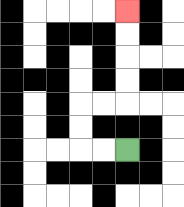{'start': '[5, 6]', 'end': '[5, 0]', 'path_directions': 'L,L,U,U,R,R,U,U,U,U', 'path_coordinates': '[[5, 6], [4, 6], [3, 6], [3, 5], [3, 4], [4, 4], [5, 4], [5, 3], [5, 2], [5, 1], [5, 0]]'}